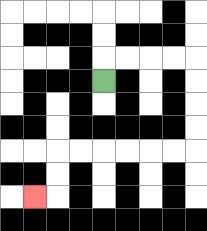{'start': '[4, 3]', 'end': '[1, 8]', 'path_directions': 'U,R,R,R,R,D,D,D,D,L,L,L,L,L,L,D,D,L', 'path_coordinates': '[[4, 3], [4, 2], [5, 2], [6, 2], [7, 2], [8, 2], [8, 3], [8, 4], [8, 5], [8, 6], [7, 6], [6, 6], [5, 6], [4, 6], [3, 6], [2, 6], [2, 7], [2, 8], [1, 8]]'}